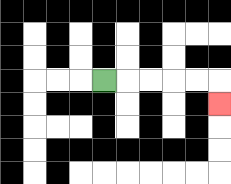{'start': '[4, 3]', 'end': '[9, 4]', 'path_directions': 'R,R,R,R,R,D', 'path_coordinates': '[[4, 3], [5, 3], [6, 3], [7, 3], [8, 3], [9, 3], [9, 4]]'}